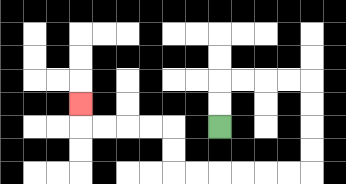{'start': '[9, 5]', 'end': '[3, 4]', 'path_directions': 'U,U,R,R,R,R,D,D,D,D,L,L,L,L,L,L,U,U,L,L,L,L,U', 'path_coordinates': '[[9, 5], [9, 4], [9, 3], [10, 3], [11, 3], [12, 3], [13, 3], [13, 4], [13, 5], [13, 6], [13, 7], [12, 7], [11, 7], [10, 7], [9, 7], [8, 7], [7, 7], [7, 6], [7, 5], [6, 5], [5, 5], [4, 5], [3, 5], [3, 4]]'}